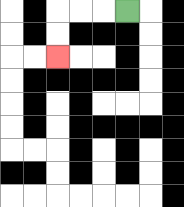{'start': '[5, 0]', 'end': '[2, 2]', 'path_directions': 'L,L,L,D,D', 'path_coordinates': '[[5, 0], [4, 0], [3, 0], [2, 0], [2, 1], [2, 2]]'}